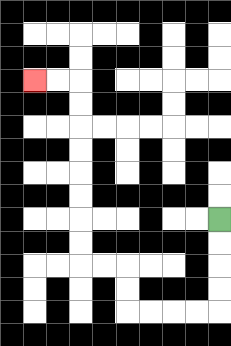{'start': '[9, 9]', 'end': '[1, 3]', 'path_directions': 'D,D,D,D,L,L,L,L,U,U,L,L,U,U,U,U,U,U,U,U,L,L', 'path_coordinates': '[[9, 9], [9, 10], [9, 11], [9, 12], [9, 13], [8, 13], [7, 13], [6, 13], [5, 13], [5, 12], [5, 11], [4, 11], [3, 11], [3, 10], [3, 9], [3, 8], [3, 7], [3, 6], [3, 5], [3, 4], [3, 3], [2, 3], [1, 3]]'}